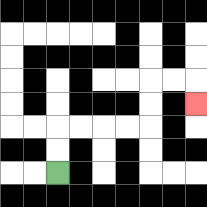{'start': '[2, 7]', 'end': '[8, 4]', 'path_directions': 'U,U,R,R,R,R,U,U,R,R,D', 'path_coordinates': '[[2, 7], [2, 6], [2, 5], [3, 5], [4, 5], [5, 5], [6, 5], [6, 4], [6, 3], [7, 3], [8, 3], [8, 4]]'}